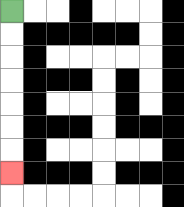{'start': '[0, 0]', 'end': '[0, 7]', 'path_directions': 'D,D,D,D,D,D,D', 'path_coordinates': '[[0, 0], [0, 1], [0, 2], [0, 3], [0, 4], [0, 5], [0, 6], [0, 7]]'}